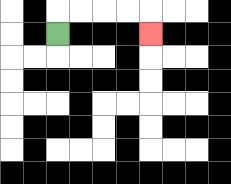{'start': '[2, 1]', 'end': '[6, 1]', 'path_directions': 'U,R,R,R,R,D', 'path_coordinates': '[[2, 1], [2, 0], [3, 0], [4, 0], [5, 0], [6, 0], [6, 1]]'}